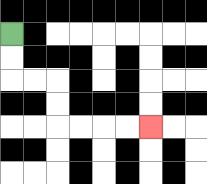{'start': '[0, 1]', 'end': '[6, 5]', 'path_directions': 'D,D,R,R,D,D,R,R,R,R', 'path_coordinates': '[[0, 1], [0, 2], [0, 3], [1, 3], [2, 3], [2, 4], [2, 5], [3, 5], [4, 5], [5, 5], [6, 5]]'}